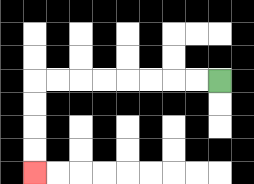{'start': '[9, 3]', 'end': '[1, 7]', 'path_directions': 'L,L,L,L,L,L,L,L,D,D,D,D', 'path_coordinates': '[[9, 3], [8, 3], [7, 3], [6, 3], [5, 3], [4, 3], [3, 3], [2, 3], [1, 3], [1, 4], [1, 5], [1, 6], [1, 7]]'}